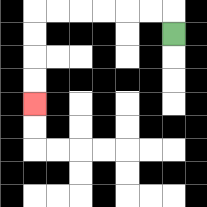{'start': '[7, 1]', 'end': '[1, 4]', 'path_directions': 'U,L,L,L,L,L,L,D,D,D,D', 'path_coordinates': '[[7, 1], [7, 0], [6, 0], [5, 0], [4, 0], [3, 0], [2, 0], [1, 0], [1, 1], [1, 2], [1, 3], [1, 4]]'}